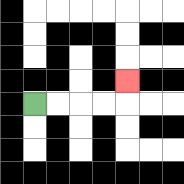{'start': '[1, 4]', 'end': '[5, 3]', 'path_directions': 'R,R,R,R,U', 'path_coordinates': '[[1, 4], [2, 4], [3, 4], [4, 4], [5, 4], [5, 3]]'}